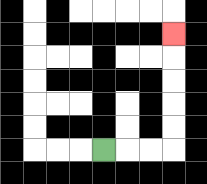{'start': '[4, 6]', 'end': '[7, 1]', 'path_directions': 'R,R,R,U,U,U,U,U', 'path_coordinates': '[[4, 6], [5, 6], [6, 6], [7, 6], [7, 5], [7, 4], [7, 3], [7, 2], [7, 1]]'}